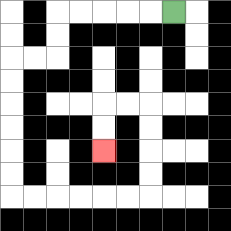{'start': '[7, 0]', 'end': '[4, 6]', 'path_directions': 'L,L,L,L,L,D,D,L,L,D,D,D,D,D,D,R,R,R,R,R,R,U,U,U,U,L,L,D,D', 'path_coordinates': '[[7, 0], [6, 0], [5, 0], [4, 0], [3, 0], [2, 0], [2, 1], [2, 2], [1, 2], [0, 2], [0, 3], [0, 4], [0, 5], [0, 6], [0, 7], [0, 8], [1, 8], [2, 8], [3, 8], [4, 8], [5, 8], [6, 8], [6, 7], [6, 6], [6, 5], [6, 4], [5, 4], [4, 4], [4, 5], [4, 6]]'}